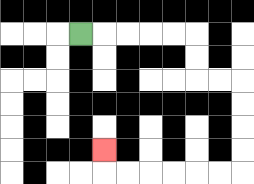{'start': '[3, 1]', 'end': '[4, 6]', 'path_directions': 'R,R,R,R,R,D,D,R,R,D,D,D,D,L,L,L,L,L,L,U', 'path_coordinates': '[[3, 1], [4, 1], [5, 1], [6, 1], [7, 1], [8, 1], [8, 2], [8, 3], [9, 3], [10, 3], [10, 4], [10, 5], [10, 6], [10, 7], [9, 7], [8, 7], [7, 7], [6, 7], [5, 7], [4, 7], [4, 6]]'}